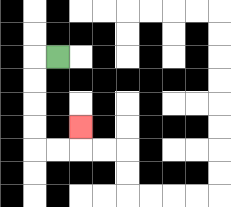{'start': '[2, 2]', 'end': '[3, 5]', 'path_directions': 'L,D,D,D,D,R,R,U', 'path_coordinates': '[[2, 2], [1, 2], [1, 3], [1, 4], [1, 5], [1, 6], [2, 6], [3, 6], [3, 5]]'}